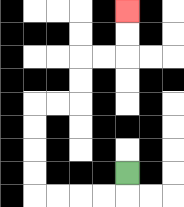{'start': '[5, 7]', 'end': '[5, 0]', 'path_directions': 'D,L,L,L,L,U,U,U,U,R,R,U,U,R,R,U,U', 'path_coordinates': '[[5, 7], [5, 8], [4, 8], [3, 8], [2, 8], [1, 8], [1, 7], [1, 6], [1, 5], [1, 4], [2, 4], [3, 4], [3, 3], [3, 2], [4, 2], [5, 2], [5, 1], [5, 0]]'}